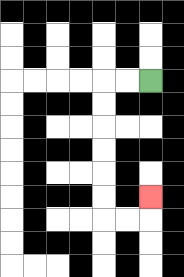{'start': '[6, 3]', 'end': '[6, 8]', 'path_directions': 'L,L,D,D,D,D,D,D,R,R,U', 'path_coordinates': '[[6, 3], [5, 3], [4, 3], [4, 4], [4, 5], [4, 6], [4, 7], [4, 8], [4, 9], [5, 9], [6, 9], [6, 8]]'}